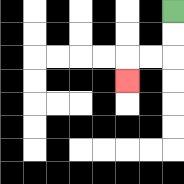{'start': '[7, 0]', 'end': '[5, 3]', 'path_directions': 'D,D,L,L,D', 'path_coordinates': '[[7, 0], [7, 1], [7, 2], [6, 2], [5, 2], [5, 3]]'}